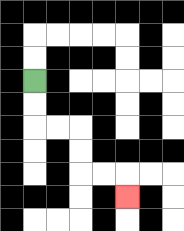{'start': '[1, 3]', 'end': '[5, 8]', 'path_directions': 'D,D,R,R,D,D,R,R,D', 'path_coordinates': '[[1, 3], [1, 4], [1, 5], [2, 5], [3, 5], [3, 6], [3, 7], [4, 7], [5, 7], [5, 8]]'}